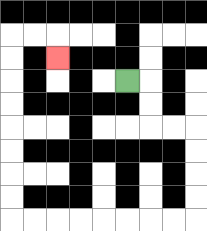{'start': '[5, 3]', 'end': '[2, 2]', 'path_directions': 'R,D,D,R,R,D,D,D,D,L,L,L,L,L,L,L,L,U,U,U,U,U,U,U,U,R,R,D', 'path_coordinates': '[[5, 3], [6, 3], [6, 4], [6, 5], [7, 5], [8, 5], [8, 6], [8, 7], [8, 8], [8, 9], [7, 9], [6, 9], [5, 9], [4, 9], [3, 9], [2, 9], [1, 9], [0, 9], [0, 8], [0, 7], [0, 6], [0, 5], [0, 4], [0, 3], [0, 2], [0, 1], [1, 1], [2, 1], [2, 2]]'}